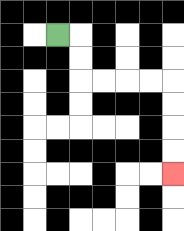{'start': '[2, 1]', 'end': '[7, 7]', 'path_directions': 'R,D,D,R,R,R,R,D,D,D,D', 'path_coordinates': '[[2, 1], [3, 1], [3, 2], [3, 3], [4, 3], [5, 3], [6, 3], [7, 3], [7, 4], [7, 5], [7, 6], [7, 7]]'}